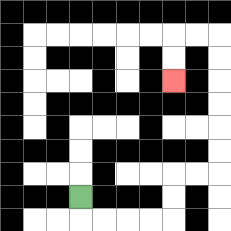{'start': '[3, 8]', 'end': '[7, 3]', 'path_directions': 'D,R,R,R,R,U,U,R,R,U,U,U,U,U,U,L,L,D,D', 'path_coordinates': '[[3, 8], [3, 9], [4, 9], [5, 9], [6, 9], [7, 9], [7, 8], [7, 7], [8, 7], [9, 7], [9, 6], [9, 5], [9, 4], [9, 3], [9, 2], [9, 1], [8, 1], [7, 1], [7, 2], [7, 3]]'}